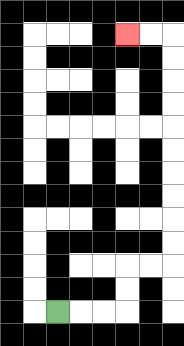{'start': '[2, 13]', 'end': '[5, 1]', 'path_directions': 'R,R,R,U,U,R,R,U,U,U,U,U,U,U,U,U,U,L,L', 'path_coordinates': '[[2, 13], [3, 13], [4, 13], [5, 13], [5, 12], [5, 11], [6, 11], [7, 11], [7, 10], [7, 9], [7, 8], [7, 7], [7, 6], [7, 5], [7, 4], [7, 3], [7, 2], [7, 1], [6, 1], [5, 1]]'}